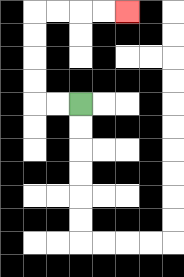{'start': '[3, 4]', 'end': '[5, 0]', 'path_directions': 'L,L,U,U,U,U,R,R,R,R', 'path_coordinates': '[[3, 4], [2, 4], [1, 4], [1, 3], [1, 2], [1, 1], [1, 0], [2, 0], [3, 0], [4, 0], [5, 0]]'}